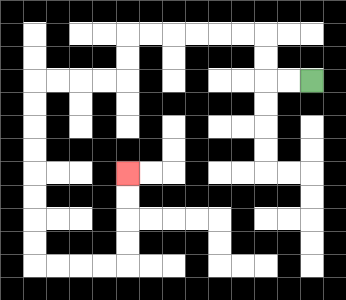{'start': '[13, 3]', 'end': '[5, 7]', 'path_directions': 'L,L,U,U,L,L,L,L,L,L,D,D,L,L,L,L,D,D,D,D,D,D,D,D,R,R,R,R,U,U,U,U', 'path_coordinates': '[[13, 3], [12, 3], [11, 3], [11, 2], [11, 1], [10, 1], [9, 1], [8, 1], [7, 1], [6, 1], [5, 1], [5, 2], [5, 3], [4, 3], [3, 3], [2, 3], [1, 3], [1, 4], [1, 5], [1, 6], [1, 7], [1, 8], [1, 9], [1, 10], [1, 11], [2, 11], [3, 11], [4, 11], [5, 11], [5, 10], [5, 9], [5, 8], [5, 7]]'}